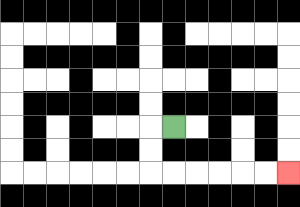{'start': '[7, 5]', 'end': '[12, 7]', 'path_directions': 'L,D,D,R,R,R,R,R,R', 'path_coordinates': '[[7, 5], [6, 5], [6, 6], [6, 7], [7, 7], [8, 7], [9, 7], [10, 7], [11, 7], [12, 7]]'}